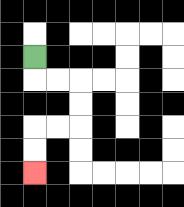{'start': '[1, 2]', 'end': '[1, 7]', 'path_directions': 'D,R,R,D,D,L,L,D,D', 'path_coordinates': '[[1, 2], [1, 3], [2, 3], [3, 3], [3, 4], [3, 5], [2, 5], [1, 5], [1, 6], [1, 7]]'}